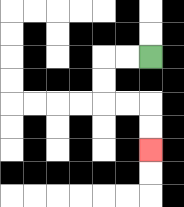{'start': '[6, 2]', 'end': '[6, 6]', 'path_directions': 'L,L,D,D,R,R,D,D', 'path_coordinates': '[[6, 2], [5, 2], [4, 2], [4, 3], [4, 4], [5, 4], [6, 4], [6, 5], [6, 6]]'}